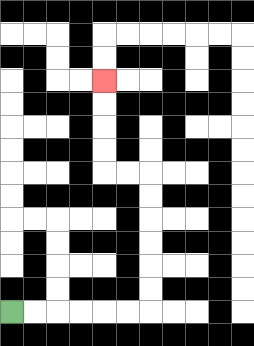{'start': '[0, 13]', 'end': '[4, 3]', 'path_directions': 'R,R,R,R,R,R,U,U,U,U,U,U,L,L,U,U,U,U', 'path_coordinates': '[[0, 13], [1, 13], [2, 13], [3, 13], [4, 13], [5, 13], [6, 13], [6, 12], [6, 11], [6, 10], [6, 9], [6, 8], [6, 7], [5, 7], [4, 7], [4, 6], [4, 5], [4, 4], [4, 3]]'}